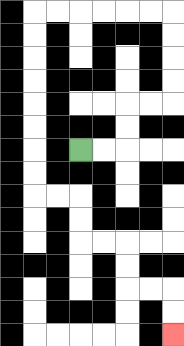{'start': '[3, 6]', 'end': '[7, 14]', 'path_directions': 'R,R,U,U,R,R,U,U,U,U,L,L,L,L,L,L,D,D,D,D,D,D,D,D,R,R,D,D,R,R,D,D,R,R,D,D', 'path_coordinates': '[[3, 6], [4, 6], [5, 6], [5, 5], [5, 4], [6, 4], [7, 4], [7, 3], [7, 2], [7, 1], [7, 0], [6, 0], [5, 0], [4, 0], [3, 0], [2, 0], [1, 0], [1, 1], [1, 2], [1, 3], [1, 4], [1, 5], [1, 6], [1, 7], [1, 8], [2, 8], [3, 8], [3, 9], [3, 10], [4, 10], [5, 10], [5, 11], [5, 12], [6, 12], [7, 12], [7, 13], [7, 14]]'}